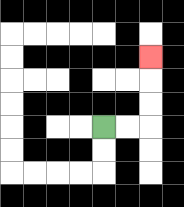{'start': '[4, 5]', 'end': '[6, 2]', 'path_directions': 'R,R,U,U,U', 'path_coordinates': '[[4, 5], [5, 5], [6, 5], [6, 4], [6, 3], [6, 2]]'}